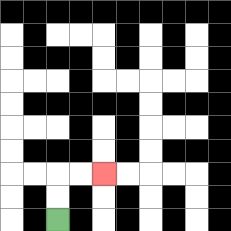{'start': '[2, 9]', 'end': '[4, 7]', 'path_directions': 'U,U,R,R', 'path_coordinates': '[[2, 9], [2, 8], [2, 7], [3, 7], [4, 7]]'}